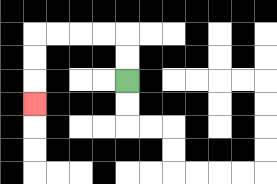{'start': '[5, 3]', 'end': '[1, 4]', 'path_directions': 'U,U,L,L,L,L,D,D,D', 'path_coordinates': '[[5, 3], [5, 2], [5, 1], [4, 1], [3, 1], [2, 1], [1, 1], [1, 2], [1, 3], [1, 4]]'}